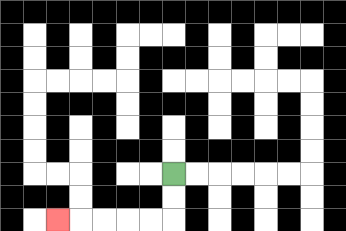{'start': '[7, 7]', 'end': '[2, 9]', 'path_directions': 'D,D,L,L,L,L,L', 'path_coordinates': '[[7, 7], [7, 8], [7, 9], [6, 9], [5, 9], [4, 9], [3, 9], [2, 9]]'}